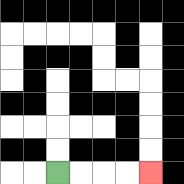{'start': '[2, 7]', 'end': '[6, 7]', 'path_directions': 'R,R,R,R', 'path_coordinates': '[[2, 7], [3, 7], [4, 7], [5, 7], [6, 7]]'}